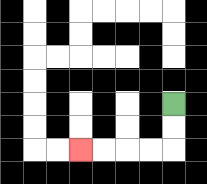{'start': '[7, 4]', 'end': '[3, 6]', 'path_directions': 'D,D,L,L,L,L', 'path_coordinates': '[[7, 4], [7, 5], [7, 6], [6, 6], [5, 6], [4, 6], [3, 6]]'}